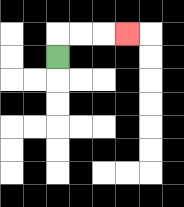{'start': '[2, 2]', 'end': '[5, 1]', 'path_directions': 'U,R,R,R', 'path_coordinates': '[[2, 2], [2, 1], [3, 1], [4, 1], [5, 1]]'}